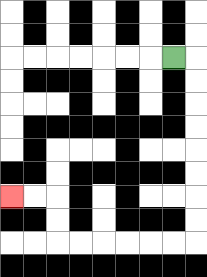{'start': '[7, 2]', 'end': '[0, 8]', 'path_directions': 'R,D,D,D,D,D,D,D,D,L,L,L,L,L,L,U,U,L,L', 'path_coordinates': '[[7, 2], [8, 2], [8, 3], [8, 4], [8, 5], [8, 6], [8, 7], [8, 8], [8, 9], [8, 10], [7, 10], [6, 10], [5, 10], [4, 10], [3, 10], [2, 10], [2, 9], [2, 8], [1, 8], [0, 8]]'}